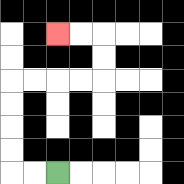{'start': '[2, 7]', 'end': '[2, 1]', 'path_directions': 'L,L,U,U,U,U,R,R,R,R,U,U,L,L', 'path_coordinates': '[[2, 7], [1, 7], [0, 7], [0, 6], [0, 5], [0, 4], [0, 3], [1, 3], [2, 3], [3, 3], [4, 3], [4, 2], [4, 1], [3, 1], [2, 1]]'}